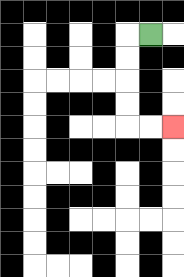{'start': '[6, 1]', 'end': '[7, 5]', 'path_directions': 'L,D,D,D,D,R,R', 'path_coordinates': '[[6, 1], [5, 1], [5, 2], [5, 3], [5, 4], [5, 5], [6, 5], [7, 5]]'}